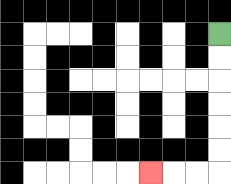{'start': '[9, 1]', 'end': '[6, 7]', 'path_directions': 'D,D,D,D,D,D,L,L,L', 'path_coordinates': '[[9, 1], [9, 2], [9, 3], [9, 4], [9, 5], [9, 6], [9, 7], [8, 7], [7, 7], [6, 7]]'}